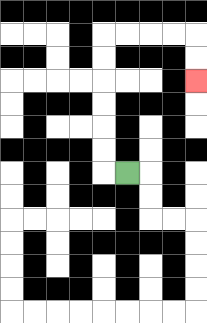{'start': '[5, 7]', 'end': '[8, 3]', 'path_directions': 'L,U,U,U,U,U,U,R,R,R,R,D,D', 'path_coordinates': '[[5, 7], [4, 7], [4, 6], [4, 5], [4, 4], [4, 3], [4, 2], [4, 1], [5, 1], [6, 1], [7, 1], [8, 1], [8, 2], [8, 3]]'}